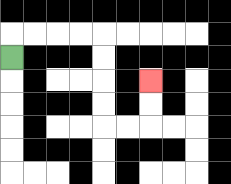{'start': '[0, 2]', 'end': '[6, 3]', 'path_directions': 'U,R,R,R,R,D,D,D,D,R,R,U,U', 'path_coordinates': '[[0, 2], [0, 1], [1, 1], [2, 1], [3, 1], [4, 1], [4, 2], [4, 3], [4, 4], [4, 5], [5, 5], [6, 5], [6, 4], [6, 3]]'}